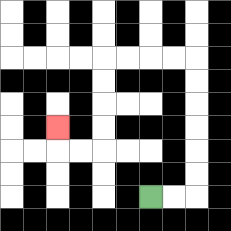{'start': '[6, 8]', 'end': '[2, 5]', 'path_directions': 'R,R,U,U,U,U,U,U,L,L,L,L,D,D,D,D,L,L,U', 'path_coordinates': '[[6, 8], [7, 8], [8, 8], [8, 7], [8, 6], [8, 5], [8, 4], [8, 3], [8, 2], [7, 2], [6, 2], [5, 2], [4, 2], [4, 3], [4, 4], [4, 5], [4, 6], [3, 6], [2, 6], [2, 5]]'}